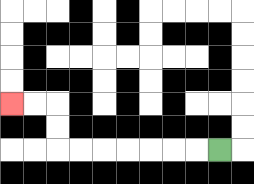{'start': '[9, 6]', 'end': '[0, 4]', 'path_directions': 'L,L,L,L,L,L,L,U,U,L,L', 'path_coordinates': '[[9, 6], [8, 6], [7, 6], [6, 6], [5, 6], [4, 6], [3, 6], [2, 6], [2, 5], [2, 4], [1, 4], [0, 4]]'}